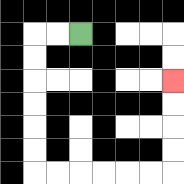{'start': '[3, 1]', 'end': '[7, 3]', 'path_directions': 'L,L,D,D,D,D,D,D,R,R,R,R,R,R,U,U,U,U', 'path_coordinates': '[[3, 1], [2, 1], [1, 1], [1, 2], [1, 3], [1, 4], [1, 5], [1, 6], [1, 7], [2, 7], [3, 7], [4, 7], [5, 7], [6, 7], [7, 7], [7, 6], [7, 5], [7, 4], [7, 3]]'}